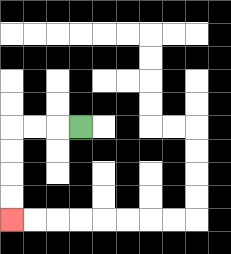{'start': '[3, 5]', 'end': '[0, 9]', 'path_directions': 'L,L,L,D,D,D,D', 'path_coordinates': '[[3, 5], [2, 5], [1, 5], [0, 5], [0, 6], [0, 7], [0, 8], [0, 9]]'}